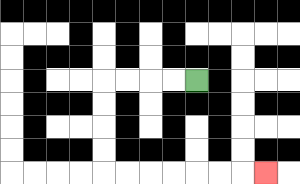{'start': '[8, 3]', 'end': '[11, 7]', 'path_directions': 'L,L,L,L,D,D,D,D,R,R,R,R,R,R,R', 'path_coordinates': '[[8, 3], [7, 3], [6, 3], [5, 3], [4, 3], [4, 4], [4, 5], [4, 6], [4, 7], [5, 7], [6, 7], [7, 7], [8, 7], [9, 7], [10, 7], [11, 7]]'}